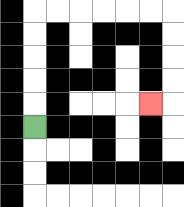{'start': '[1, 5]', 'end': '[6, 4]', 'path_directions': 'U,U,U,U,U,R,R,R,R,R,R,D,D,D,D,L', 'path_coordinates': '[[1, 5], [1, 4], [1, 3], [1, 2], [1, 1], [1, 0], [2, 0], [3, 0], [4, 0], [5, 0], [6, 0], [7, 0], [7, 1], [7, 2], [7, 3], [7, 4], [6, 4]]'}